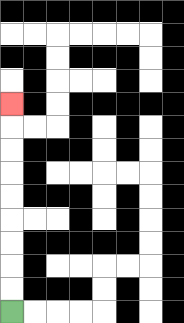{'start': '[0, 13]', 'end': '[0, 4]', 'path_directions': 'U,U,U,U,U,U,U,U,U', 'path_coordinates': '[[0, 13], [0, 12], [0, 11], [0, 10], [0, 9], [0, 8], [0, 7], [0, 6], [0, 5], [0, 4]]'}